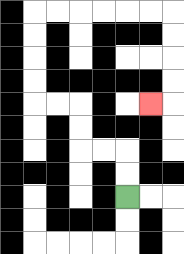{'start': '[5, 8]', 'end': '[6, 4]', 'path_directions': 'U,U,L,L,U,U,L,L,U,U,U,U,R,R,R,R,R,R,D,D,D,D,L', 'path_coordinates': '[[5, 8], [5, 7], [5, 6], [4, 6], [3, 6], [3, 5], [3, 4], [2, 4], [1, 4], [1, 3], [1, 2], [1, 1], [1, 0], [2, 0], [3, 0], [4, 0], [5, 0], [6, 0], [7, 0], [7, 1], [7, 2], [7, 3], [7, 4], [6, 4]]'}